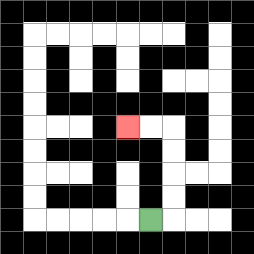{'start': '[6, 9]', 'end': '[5, 5]', 'path_directions': 'R,U,U,U,U,L,L', 'path_coordinates': '[[6, 9], [7, 9], [7, 8], [7, 7], [7, 6], [7, 5], [6, 5], [5, 5]]'}